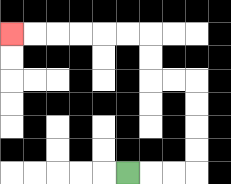{'start': '[5, 7]', 'end': '[0, 1]', 'path_directions': 'R,R,R,U,U,U,U,L,L,U,U,L,L,L,L,L,L', 'path_coordinates': '[[5, 7], [6, 7], [7, 7], [8, 7], [8, 6], [8, 5], [8, 4], [8, 3], [7, 3], [6, 3], [6, 2], [6, 1], [5, 1], [4, 1], [3, 1], [2, 1], [1, 1], [0, 1]]'}